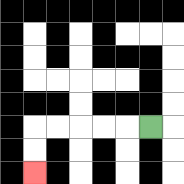{'start': '[6, 5]', 'end': '[1, 7]', 'path_directions': 'L,L,L,L,L,D,D', 'path_coordinates': '[[6, 5], [5, 5], [4, 5], [3, 5], [2, 5], [1, 5], [1, 6], [1, 7]]'}